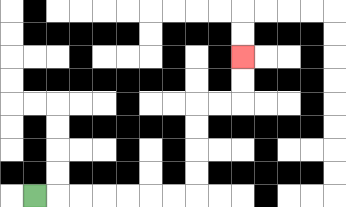{'start': '[1, 8]', 'end': '[10, 2]', 'path_directions': 'R,R,R,R,R,R,R,U,U,U,U,R,R,U,U', 'path_coordinates': '[[1, 8], [2, 8], [3, 8], [4, 8], [5, 8], [6, 8], [7, 8], [8, 8], [8, 7], [8, 6], [8, 5], [8, 4], [9, 4], [10, 4], [10, 3], [10, 2]]'}